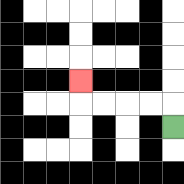{'start': '[7, 5]', 'end': '[3, 3]', 'path_directions': 'U,L,L,L,L,U', 'path_coordinates': '[[7, 5], [7, 4], [6, 4], [5, 4], [4, 4], [3, 4], [3, 3]]'}